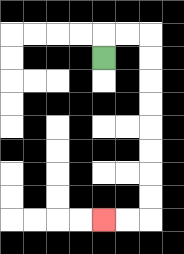{'start': '[4, 2]', 'end': '[4, 9]', 'path_directions': 'U,R,R,D,D,D,D,D,D,D,D,L,L', 'path_coordinates': '[[4, 2], [4, 1], [5, 1], [6, 1], [6, 2], [6, 3], [6, 4], [6, 5], [6, 6], [6, 7], [6, 8], [6, 9], [5, 9], [4, 9]]'}